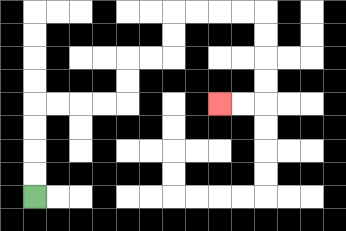{'start': '[1, 8]', 'end': '[9, 4]', 'path_directions': 'U,U,U,U,R,R,R,R,U,U,R,R,U,U,R,R,R,R,D,D,D,D,L,L', 'path_coordinates': '[[1, 8], [1, 7], [1, 6], [1, 5], [1, 4], [2, 4], [3, 4], [4, 4], [5, 4], [5, 3], [5, 2], [6, 2], [7, 2], [7, 1], [7, 0], [8, 0], [9, 0], [10, 0], [11, 0], [11, 1], [11, 2], [11, 3], [11, 4], [10, 4], [9, 4]]'}